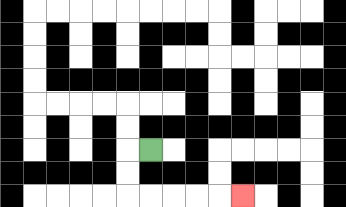{'start': '[6, 6]', 'end': '[10, 8]', 'path_directions': 'L,D,D,R,R,R,R,R', 'path_coordinates': '[[6, 6], [5, 6], [5, 7], [5, 8], [6, 8], [7, 8], [8, 8], [9, 8], [10, 8]]'}